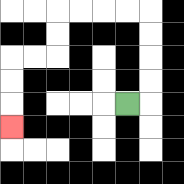{'start': '[5, 4]', 'end': '[0, 5]', 'path_directions': 'R,U,U,U,U,L,L,L,L,D,D,L,L,D,D,D', 'path_coordinates': '[[5, 4], [6, 4], [6, 3], [6, 2], [6, 1], [6, 0], [5, 0], [4, 0], [3, 0], [2, 0], [2, 1], [2, 2], [1, 2], [0, 2], [0, 3], [0, 4], [0, 5]]'}